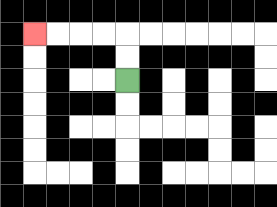{'start': '[5, 3]', 'end': '[1, 1]', 'path_directions': 'U,U,L,L,L,L', 'path_coordinates': '[[5, 3], [5, 2], [5, 1], [4, 1], [3, 1], [2, 1], [1, 1]]'}